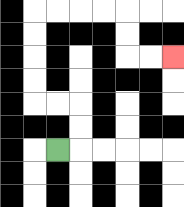{'start': '[2, 6]', 'end': '[7, 2]', 'path_directions': 'R,U,U,L,L,U,U,U,U,R,R,R,R,D,D,R,R', 'path_coordinates': '[[2, 6], [3, 6], [3, 5], [3, 4], [2, 4], [1, 4], [1, 3], [1, 2], [1, 1], [1, 0], [2, 0], [3, 0], [4, 0], [5, 0], [5, 1], [5, 2], [6, 2], [7, 2]]'}